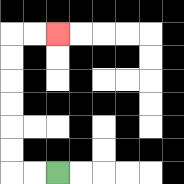{'start': '[2, 7]', 'end': '[2, 1]', 'path_directions': 'L,L,U,U,U,U,U,U,R,R', 'path_coordinates': '[[2, 7], [1, 7], [0, 7], [0, 6], [0, 5], [0, 4], [0, 3], [0, 2], [0, 1], [1, 1], [2, 1]]'}